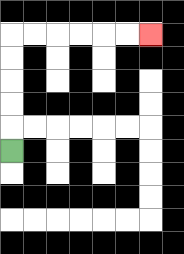{'start': '[0, 6]', 'end': '[6, 1]', 'path_directions': 'U,U,U,U,U,R,R,R,R,R,R', 'path_coordinates': '[[0, 6], [0, 5], [0, 4], [0, 3], [0, 2], [0, 1], [1, 1], [2, 1], [3, 1], [4, 1], [5, 1], [6, 1]]'}